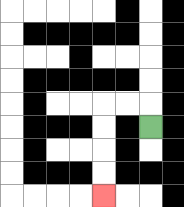{'start': '[6, 5]', 'end': '[4, 8]', 'path_directions': 'U,L,L,D,D,D,D', 'path_coordinates': '[[6, 5], [6, 4], [5, 4], [4, 4], [4, 5], [4, 6], [4, 7], [4, 8]]'}